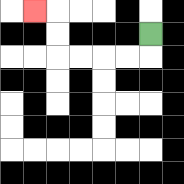{'start': '[6, 1]', 'end': '[1, 0]', 'path_directions': 'D,L,L,L,L,U,U,L', 'path_coordinates': '[[6, 1], [6, 2], [5, 2], [4, 2], [3, 2], [2, 2], [2, 1], [2, 0], [1, 0]]'}